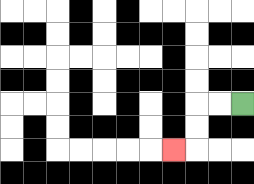{'start': '[10, 4]', 'end': '[7, 6]', 'path_directions': 'L,L,D,D,L', 'path_coordinates': '[[10, 4], [9, 4], [8, 4], [8, 5], [8, 6], [7, 6]]'}